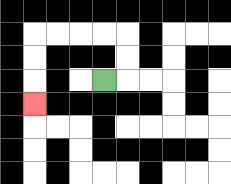{'start': '[4, 3]', 'end': '[1, 4]', 'path_directions': 'R,U,U,L,L,L,L,D,D,D', 'path_coordinates': '[[4, 3], [5, 3], [5, 2], [5, 1], [4, 1], [3, 1], [2, 1], [1, 1], [1, 2], [1, 3], [1, 4]]'}